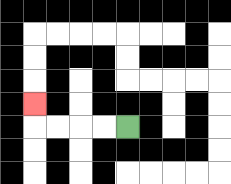{'start': '[5, 5]', 'end': '[1, 4]', 'path_directions': 'L,L,L,L,U', 'path_coordinates': '[[5, 5], [4, 5], [3, 5], [2, 5], [1, 5], [1, 4]]'}